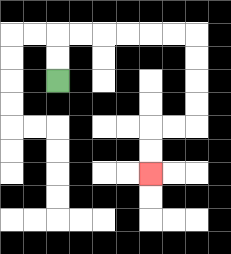{'start': '[2, 3]', 'end': '[6, 7]', 'path_directions': 'U,U,R,R,R,R,R,R,D,D,D,D,L,L,D,D', 'path_coordinates': '[[2, 3], [2, 2], [2, 1], [3, 1], [4, 1], [5, 1], [6, 1], [7, 1], [8, 1], [8, 2], [8, 3], [8, 4], [8, 5], [7, 5], [6, 5], [6, 6], [6, 7]]'}